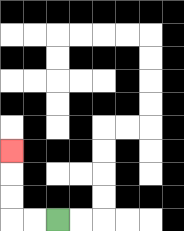{'start': '[2, 9]', 'end': '[0, 6]', 'path_directions': 'L,L,U,U,U', 'path_coordinates': '[[2, 9], [1, 9], [0, 9], [0, 8], [0, 7], [0, 6]]'}